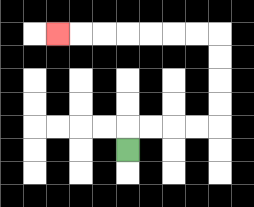{'start': '[5, 6]', 'end': '[2, 1]', 'path_directions': 'U,R,R,R,R,U,U,U,U,L,L,L,L,L,L,L', 'path_coordinates': '[[5, 6], [5, 5], [6, 5], [7, 5], [8, 5], [9, 5], [9, 4], [9, 3], [9, 2], [9, 1], [8, 1], [7, 1], [6, 1], [5, 1], [4, 1], [3, 1], [2, 1]]'}